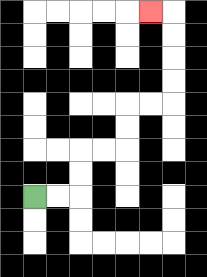{'start': '[1, 8]', 'end': '[6, 0]', 'path_directions': 'R,R,U,U,R,R,U,U,R,R,U,U,U,U,L', 'path_coordinates': '[[1, 8], [2, 8], [3, 8], [3, 7], [3, 6], [4, 6], [5, 6], [5, 5], [5, 4], [6, 4], [7, 4], [7, 3], [7, 2], [7, 1], [7, 0], [6, 0]]'}